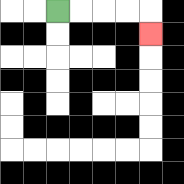{'start': '[2, 0]', 'end': '[6, 1]', 'path_directions': 'R,R,R,R,D', 'path_coordinates': '[[2, 0], [3, 0], [4, 0], [5, 0], [6, 0], [6, 1]]'}